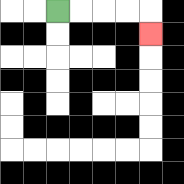{'start': '[2, 0]', 'end': '[6, 1]', 'path_directions': 'R,R,R,R,D', 'path_coordinates': '[[2, 0], [3, 0], [4, 0], [5, 0], [6, 0], [6, 1]]'}